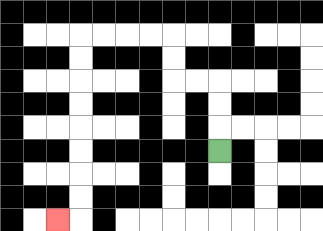{'start': '[9, 6]', 'end': '[2, 9]', 'path_directions': 'U,U,U,L,L,U,U,L,L,L,L,D,D,D,D,D,D,D,D,L', 'path_coordinates': '[[9, 6], [9, 5], [9, 4], [9, 3], [8, 3], [7, 3], [7, 2], [7, 1], [6, 1], [5, 1], [4, 1], [3, 1], [3, 2], [3, 3], [3, 4], [3, 5], [3, 6], [3, 7], [3, 8], [3, 9], [2, 9]]'}